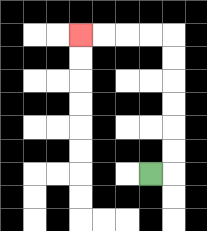{'start': '[6, 7]', 'end': '[3, 1]', 'path_directions': 'R,U,U,U,U,U,U,L,L,L,L', 'path_coordinates': '[[6, 7], [7, 7], [7, 6], [7, 5], [7, 4], [7, 3], [7, 2], [7, 1], [6, 1], [5, 1], [4, 1], [3, 1]]'}